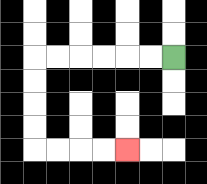{'start': '[7, 2]', 'end': '[5, 6]', 'path_directions': 'L,L,L,L,L,L,D,D,D,D,R,R,R,R', 'path_coordinates': '[[7, 2], [6, 2], [5, 2], [4, 2], [3, 2], [2, 2], [1, 2], [1, 3], [1, 4], [1, 5], [1, 6], [2, 6], [3, 6], [4, 6], [5, 6]]'}